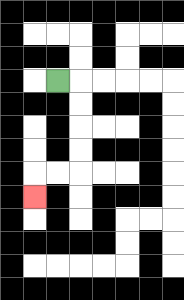{'start': '[2, 3]', 'end': '[1, 8]', 'path_directions': 'R,D,D,D,D,L,L,D', 'path_coordinates': '[[2, 3], [3, 3], [3, 4], [3, 5], [3, 6], [3, 7], [2, 7], [1, 7], [1, 8]]'}